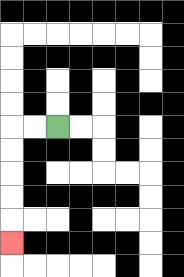{'start': '[2, 5]', 'end': '[0, 10]', 'path_directions': 'L,L,D,D,D,D,D', 'path_coordinates': '[[2, 5], [1, 5], [0, 5], [0, 6], [0, 7], [0, 8], [0, 9], [0, 10]]'}